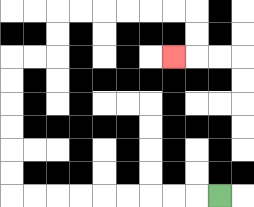{'start': '[9, 8]', 'end': '[7, 2]', 'path_directions': 'L,L,L,L,L,L,L,L,L,U,U,U,U,U,U,R,R,U,U,R,R,R,R,R,R,D,D,L', 'path_coordinates': '[[9, 8], [8, 8], [7, 8], [6, 8], [5, 8], [4, 8], [3, 8], [2, 8], [1, 8], [0, 8], [0, 7], [0, 6], [0, 5], [0, 4], [0, 3], [0, 2], [1, 2], [2, 2], [2, 1], [2, 0], [3, 0], [4, 0], [5, 0], [6, 0], [7, 0], [8, 0], [8, 1], [8, 2], [7, 2]]'}